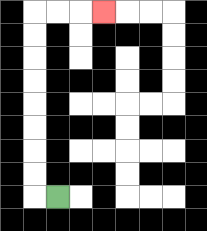{'start': '[2, 8]', 'end': '[4, 0]', 'path_directions': 'L,U,U,U,U,U,U,U,U,R,R,R', 'path_coordinates': '[[2, 8], [1, 8], [1, 7], [1, 6], [1, 5], [1, 4], [1, 3], [1, 2], [1, 1], [1, 0], [2, 0], [3, 0], [4, 0]]'}